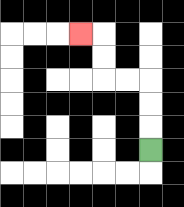{'start': '[6, 6]', 'end': '[3, 1]', 'path_directions': 'U,U,U,L,L,U,U,L', 'path_coordinates': '[[6, 6], [6, 5], [6, 4], [6, 3], [5, 3], [4, 3], [4, 2], [4, 1], [3, 1]]'}